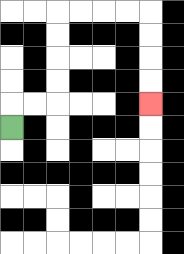{'start': '[0, 5]', 'end': '[6, 4]', 'path_directions': 'U,R,R,U,U,U,U,R,R,R,R,D,D,D,D', 'path_coordinates': '[[0, 5], [0, 4], [1, 4], [2, 4], [2, 3], [2, 2], [2, 1], [2, 0], [3, 0], [4, 0], [5, 0], [6, 0], [6, 1], [6, 2], [6, 3], [6, 4]]'}